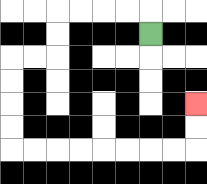{'start': '[6, 1]', 'end': '[8, 4]', 'path_directions': 'U,L,L,L,L,D,D,L,L,D,D,D,D,R,R,R,R,R,R,R,R,U,U', 'path_coordinates': '[[6, 1], [6, 0], [5, 0], [4, 0], [3, 0], [2, 0], [2, 1], [2, 2], [1, 2], [0, 2], [0, 3], [0, 4], [0, 5], [0, 6], [1, 6], [2, 6], [3, 6], [4, 6], [5, 6], [6, 6], [7, 6], [8, 6], [8, 5], [8, 4]]'}